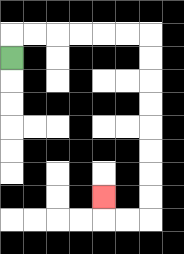{'start': '[0, 2]', 'end': '[4, 8]', 'path_directions': 'U,R,R,R,R,R,R,D,D,D,D,D,D,D,D,L,L,U', 'path_coordinates': '[[0, 2], [0, 1], [1, 1], [2, 1], [3, 1], [4, 1], [5, 1], [6, 1], [6, 2], [6, 3], [6, 4], [6, 5], [6, 6], [6, 7], [6, 8], [6, 9], [5, 9], [4, 9], [4, 8]]'}